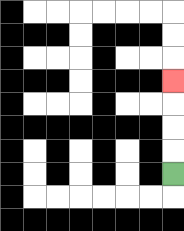{'start': '[7, 7]', 'end': '[7, 3]', 'path_directions': 'U,U,U,U', 'path_coordinates': '[[7, 7], [7, 6], [7, 5], [7, 4], [7, 3]]'}